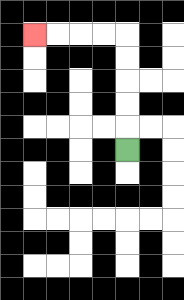{'start': '[5, 6]', 'end': '[1, 1]', 'path_directions': 'U,U,U,U,U,L,L,L,L', 'path_coordinates': '[[5, 6], [5, 5], [5, 4], [5, 3], [5, 2], [5, 1], [4, 1], [3, 1], [2, 1], [1, 1]]'}